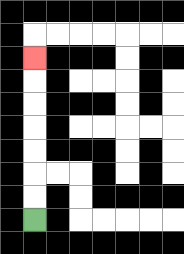{'start': '[1, 9]', 'end': '[1, 2]', 'path_directions': 'U,U,U,U,U,U,U', 'path_coordinates': '[[1, 9], [1, 8], [1, 7], [1, 6], [1, 5], [1, 4], [1, 3], [1, 2]]'}